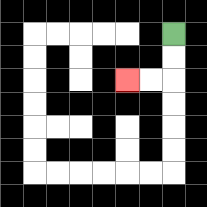{'start': '[7, 1]', 'end': '[5, 3]', 'path_directions': 'D,D,L,L', 'path_coordinates': '[[7, 1], [7, 2], [7, 3], [6, 3], [5, 3]]'}